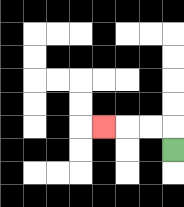{'start': '[7, 6]', 'end': '[4, 5]', 'path_directions': 'U,L,L,L', 'path_coordinates': '[[7, 6], [7, 5], [6, 5], [5, 5], [4, 5]]'}